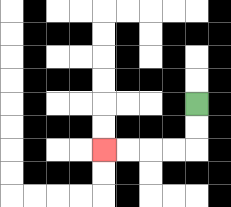{'start': '[8, 4]', 'end': '[4, 6]', 'path_directions': 'D,D,L,L,L,L', 'path_coordinates': '[[8, 4], [8, 5], [8, 6], [7, 6], [6, 6], [5, 6], [4, 6]]'}